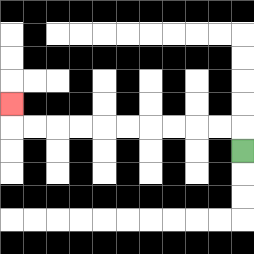{'start': '[10, 6]', 'end': '[0, 4]', 'path_directions': 'U,L,L,L,L,L,L,L,L,L,L,U', 'path_coordinates': '[[10, 6], [10, 5], [9, 5], [8, 5], [7, 5], [6, 5], [5, 5], [4, 5], [3, 5], [2, 5], [1, 5], [0, 5], [0, 4]]'}